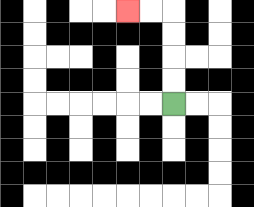{'start': '[7, 4]', 'end': '[5, 0]', 'path_directions': 'U,U,U,U,L,L', 'path_coordinates': '[[7, 4], [7, 3], [7, 2], [7, 1], [7, 0], [6, 0], [5, 0]]'}